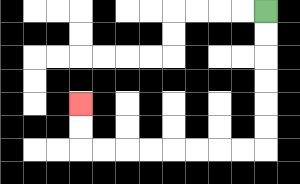{'start': '[11, 0]', 'end': '[3, 4]', 'path_directions': 'D,D,D,D,D,D,L,L,L,L,L,L,L,L,U,U', 'path_coordinates': '[[11, 0], [11, 1], [11, 2], [11, 3], [11, 4], [11, 5], [11, 6], [10, 6], [9, 6], [8, 6], [7, 6], [6, 6], [5, 6], [4, 6], [3, 6], [3, 5], [3, 4]]'}